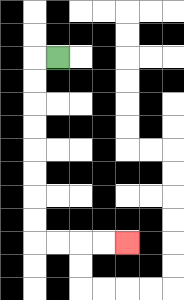{'start': '[2, 2]', 'end': '[5, 10]', 'path_directions': 'L,D,D,D,D,D,D,D,D,R,R,R,R', 'path_coordinates': '[[2, 2], [1, 2], [1, 3], [1, 4], [1, 5], [1, 6], [1, 7], [1, 8], [1, 9], [1, 10], [2, 10], [3, 10], [4, 10], [5, 10]]'}